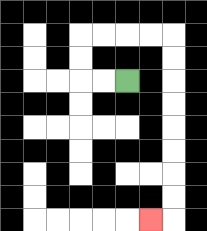{'start': '[5, 3]', 'end': '[6, 9]', 'path_directions': 'L,L,U,U,R,R,R,R,D,D,D,D,D,D,D,D,L', 'path_coordinates': '[[5, 3], [4, 3], [3, 3], [3, 2], [3, 1], [4, 1], [5, 1], [6, 1], [7, 1], [7, 2], [7, 3], [7, 4], [7, 5], [7, 6], [7, 7], [7, 8], [7, 9], [6, 9]]'}